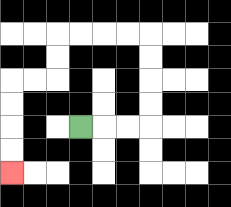{'start': '[3, 5]', 'end': '[0, 7]', 'path_directions': 'R,R,R,U,U,U,U,L,L,L,L,D,D,L,L,D,D,D,D', 'path_coordinates': '[[3, 5], [4, 5], [5, 5], [6, 5], [6, 4], [6, 3], [6, 2], [6, 1], [5, 1], [4, 1], [3, 1], [2, 1], [2, 2], [2, 3], [1, 3], [0, 3], [0, 4], [0, 5], [0, 6], [0, 7]]'}